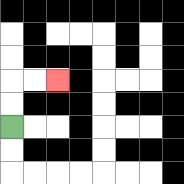{'start': '[0, 5]', 'end': '[2, 3]', 'path_directions': 'U,U,R,R', 'path_coordinates': '[[0, 5], [0, 4], [0, 3], [1, 3], [2, 3]]'}